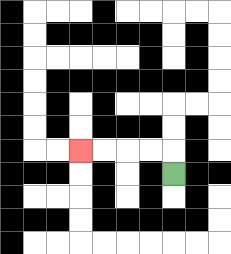{'start': '[7, 7]', 'end': '[3, 6]', 'path_directions': 'U,L,L,L,L', 'path_coordinates': '[[7, 7], [7, 6], [6, 6], [5, 6], [4, 6], [3, 6]]'}